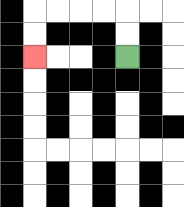{'start': '[5, 2]', 'end': '[1, 2]', 'path_directions': 'U,U,L,L,L,L,D,D', 'path_coordinates': '[[5, 2], [5, 1], [5, 0], [4, 0], [3, 0], [2, 0], [1, 0], [1, 1], [1, 2]]'}